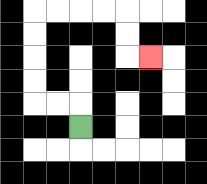{'start': '[3, 5]', 'end': '[6, 2]', 'path_directions': 'U,L,L,U,U,U,U,R,R,R,R,D,D,R', 'path_coordinates': '[[3, 5], [3, 4], [2, 4], [1, 4], [1, 3], [1, 2], [1, 1], [1, 0], [2, 0], [3, 0], [4, 0], [5, 0], [5, 1], [5, 2], [6, 2]]'}